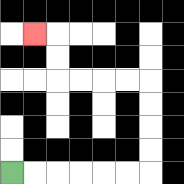{'start': '[0, 7]', 'end': '[1, 1]', 'path_directions': 'R,R,R,R,R,R,U,U,U,U,L,L,L,L,U,U,L', 'path_coordinates': '[[0, 7], [1, 7], [2, 7], [3, 7], [4, 7], [5, 7], [6, 7], [6, 6], [6, 5], [6, 4], [6, 3], [5, 3], [4, 3], [3, 3], [2, 3], [2, 2], [2, 1], [1, 1]]'}